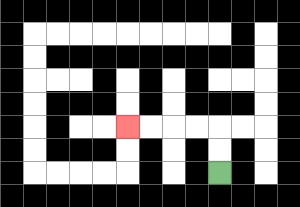{'start': '[9, 7]', 'end': '[5, 5]', 'path_directions': 'U,U,L,L,L,L', 'path_coordinates': '[[9, 7], [9, 6], [9, 5], [8, 5], [7, 5], [6, 5], [5, 5]]'}